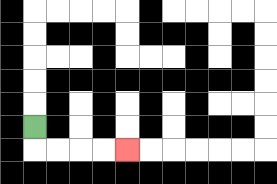{'start': '[1, 5]', 'end': '[5, 6]', 'path_directions': 'D,R,R,R,R', 'path_coordinates': '[[1, 5], [1, 6], [2, 6], [3, 6], [4, 6], [5, 6]]'}